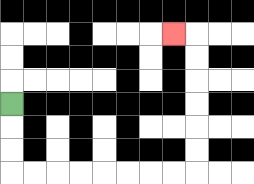{'start': '[0, 4]', 'end': '[7, 1]', 'path_directions': 'D,D,D,R,R,R,R,R,R,R,R,U,U,U,U,U,U,L', 'path_coordinates': '[[0, 4], [0, 5], [0, 6], [0, 7], [1, 7], [2, 7], [3, 7], [4, 7], [5, 7], [6, 7], [7, 7], [8, 7], [8, 6], [8, 5], [8, 4], [8, 3], [8, 2], [8, 1], [7, 1]]'}